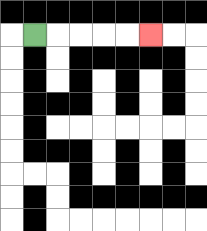{'start': '[1, 1]', 'end': '[6, 1]', 'path_directions': 'R,R,R,R,R', 'path_coordinates': '[[1, 1], [2, 1], [3, 1], [4, 1], [5, 1], [6, 1]]'}